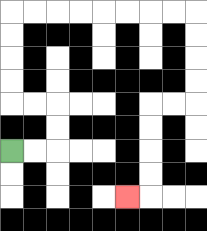{'start': '[0, 6]', 'end': '[5, 8]', 'path_directions': 'R,R,U,U,L,L,U,U,U,U,R,R,R,R,R,R,R,R,D,D,D,D,L,L,D,D,D,D,L', 'path_coordinates': '[[0, 6], [1, 6], [2, 6], [2, 5], [2, 4], [1, 4], [0, 4], [0, 3], [0, 2], [0, 1], [0, 0], [1, 0], [2, 0], [3, 0], [4, 0], [5, 0], [6, 0], [7, 0], [8, 0], [8, 1], [8, 2], [8, 3], [8, 4], [7, 4], [6, 4], [6, 5], [6, 6], [6, 7], [6, 8], [5, 8]]'}